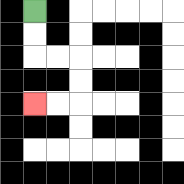{'start': '[1, 0]', 'end': '[1, 4]', 'path_directions': 'D,D,R,R,D,D,L,L', 'path_coordinates': '[[1, 0], [1, 1], [1, 2], [2, 2], [3, 2], [3, 3], [3, 4], [2, 4], [1, 4]]'}